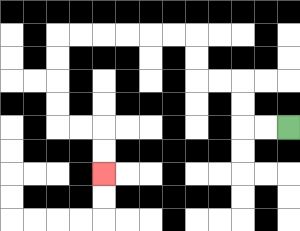{'start': '[12, 5]', 'end': '[4, 7]', 'path_directions': 'L,L,U,U,L,L,U,U,L,L,L,L,L,L,D,D,D,D,R,R,D,D', 'path_coordinates': '[[12, 5], [11, 5], [10, 5], [10, 4], [10, 3], [9, 3], [8, 3], [8, 2], [8, 1], [7, 1], [6, 1], [5, 1], [4, 1], [3, 1], [2, 1], [2, 2], [2, 3], [2, 4], [2, 5], [3, 5], [4, 5], [4, 6], [4, 7]]'}